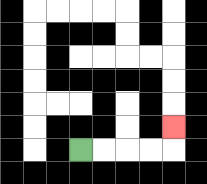{'start': '[3, 6]', 'end': '[7, 5]', 'path_directions': 'R,R,R,R,U', 'path_coordinates': '[[3, 6], [4, 6], [5, 6], [6, 6], [7, 6], [7, 5]]'}